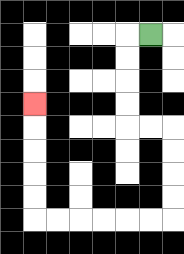{'start': '[6, 1]', 'end': '[1, 4]', 'path_directions': 'L,D,D,D,D,R,R,D,D,D,D,L,L,L,L,L,L,U,U,U,U,U', 'path_coordinates': '[[6, 1], [5, 1], [5, 2], [5, 3], [5, 4], [5, 5], [6, 5], [7, 5], [7, 6], [7, 7], [7, 8], [7, 9], [6, 9], [5, 9], [4, 9], [3, 9], [2, 9], [1, 9], [1, 8], [1, 7], [1, 6], [1, 5], [1, 4]]'}